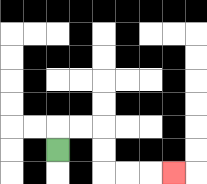{'start': '[2, 6]', 'end': '[7, 7]', 'path_directions': 'U,R,R,D,D,R,R,R', 'path_coordinates': '[[2, 6], [2, 5], [3, 5], [4, 5], [4, 6], [4, 7], [5, 7], [6, 7], [7, 7]]'}